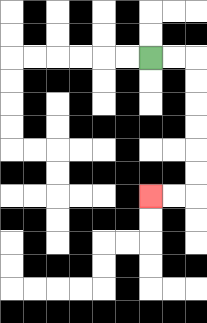{'start': '[6, 2]', 'end': '[6, 8]', 'path_directions': 'R,R,D,D,D,D,D,D,L,L', 'path_coordinates': '[[6, 2], [7, 2], [8, 2], [8, 3], [8, 4], [8, 5], [8, 6], [8, 7], [8, 8], [7, 8], [6, 8]]'}